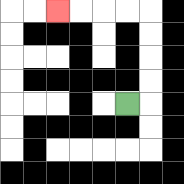{'start': '[5, 4]', 'end': '[2, 0]', 'path_directions': 'R,U,U,U,U,L,L,L,L', 'path_coordinates': '[[5, 4], [6, 4], [6, 3], [6, 2], [6, 1], [6, 0], [5, 0], [4, 0], [3, 0], [2, 0]]'}